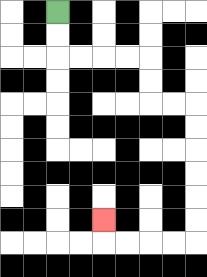{'start': '[2, 0]', 'end': '[4, 9]', 'path_directions': 'D,D,R,R,R,R,D,D,R,R,D,D,D,D,D,D,L,L,L,L,U', 'path_coordinates': '[[2, 0], [2, 1], [2, 2], [3, 2], [4, 2], [5, 2], [6, 2], [6, 3], [6, 4], [7, 4], [8, 4], [8, 5], [8, 6], [8, 7], [8, 8], [8, 9], [8, 10], [7, 10], [6, 10], [5, 10], [4, 10], [4, 9]]'}